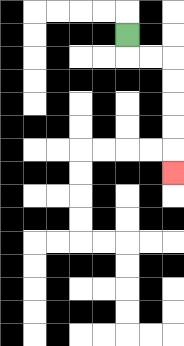{'start': '[5, 1]', 'end': '[7, 7]', 'path_directions': 'D,R,R,D,D,D,D,D', 'path_coordinates': '[[5, 1], [5, 2], [6, 2], [7, 2], [7, 3], [7, 4], [7, 5], [7, 6], [7, 7]]'}